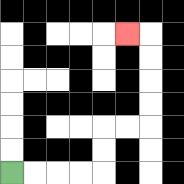{'start': '[0, 7]', 'end': '[5, 1]', 'path_directions': 'R,R,R,R,U,U,R,R,U,U,U,U,L', 'path_coordinates': '[[0, 7], [1, 7], [2, 7], [3, 7], [4, 7], [4, 6], [4, 5], [5, 5], [6, 5], [6, 4], [6, 3], [6, 2], [6, 1], [5, 1]]'}